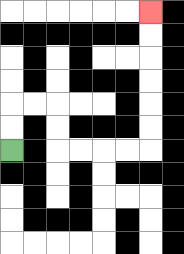{'start': '[0, 6]', 'end': '[6, 0]', 'path_directions': 'U,U,R,R,D,D,R,R,R,R,U,U,U,U,U,U', 'path_coordinates': '[[0, 6], [0, 5], [0, 4], [1, 4], [2, 4], [2, 5], [2, 6], [3, 6], [4, 6], [5, 6], [6, 6], [6, 5], [6, 4], [6, 3], [6, 2], [6, 1], [6, 0]]'}